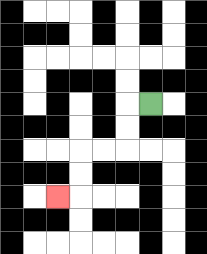{'start': '[6, 4]', 'end': '[2, 8]', 'path_directions': 'L,D,D,L,L,D,D,L', 'path_coordinates': '[[6, 4], [5, 4], [5, 5], [5, 6], [4, 6], [3, 6], [3, 7], [3, 8], [2, 8]]'}